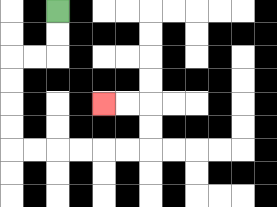{'start': '[2, 0]', 'end': '[4, 4]', 'path_directions': 'D,D,L,L,D,D,D,D,R,R,R,R,R,R,U,U,L,L', 'path_coordinates': '[[2, 0], [2, 1], [2, 2], [1, 2], [0, 2], [0, 3], [0, 4], [0, 5], [0, 6], [1, 6], [2, 6], [3, 6], [4, 6], [5, 6], [6, 6], [6, 5], [6, 4], [5, 4], [4, 4]]'}